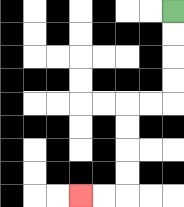{'start': '[7, 0]', 'end': '[3, 8]', 'path_directions': 'D,D,D,D,L,L,D,D,D,D,L,L', 'path_coordinates': '[[7, 0], [7, 1], [7, 2], [7, 3], [7, 4], [6, 4], [5, 4], [5, 5], [5, 6], [5, 7], [5, 8], [4, 8], [3, 8]]'}